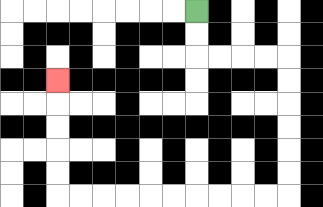{'start': '[8, 0]', 'end': '[2, 3]', 'path_directions': 'D,D,R,R,R,R,D,D,D,D,D,D,L,L,L,L,L,L,L,L,L,L,U,U,U,U,U', 'path_coordinates': '[[8, 0], [8, 1], [8, 2], [9, 2], [10, 2], [11, 2], [12, 2], [12, 3], [12, 4], [12, 5], [12, 6], [12, 7], [12, 8], [11, 8], [10, 8], [9, 8], [8, 8], [7, 8], [6, 8], [5, 8], [4, 8], [3, 8], [2, 8], [2, 7], [2, 6], [2, 5], [2, 4], [2, 3]]'}